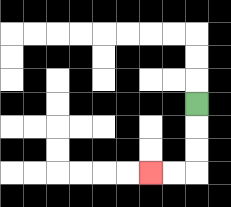{'start': '[8, 4]', 'end': '[6, 7]', 'path_directions': 'D,D,D,L,L', 'path_coordinates': '[[8, 4], [8, 5], [8, 6], [8, 7], [7, 7], [6, 7]]'}